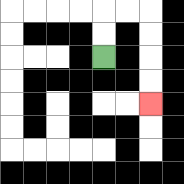{'start': '[4, 2]', 'end': '[6, 4]', 'path_directions': 'U,U,R,R,D,D,D,D', 'path_coordinates': '[[4, 2], [4, 1], [4, 0], [5, 0], [6, 0], [6, 1], [6, 2], [6, 3], [6, 4]]'}